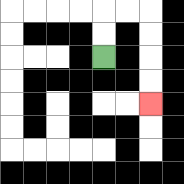{'start': '[4, 2]', 'end': '[6, 4]', 'path_directions': 'U,U,R,R,D,D,D,D', 'path_coordinates': '[[4, 2], [4, 1], [4, 0], [5, 0], [6, 0], [6, 1], [6, 2], [6, 3], [6, 4]]'}